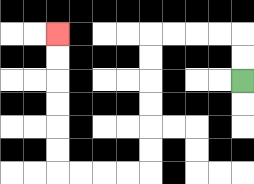{'start': '[10, 3]', 'end': '[2, 1]', 'path_directions': 'U,U,L,L,L,L,D,D,D,D,D,D,L,L,L,L,U,U,U,U,U,U', 'path_coordinates': '[[10, 3], [10, 2], [10, 1], [9, 1], [8, 1], [7, 1], [6, 1], [6, 2], [6, 3], [6, 4], [6, 5], [6, 6], [6, 7], [5, 7], [4, 7], [3, 7], [2, 7], [2, 6], [2, 5], [2, 4], [2, 3], [2, 2], [2, 1]]'}